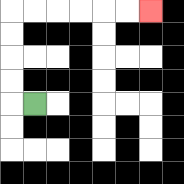{'start': '[1, 4]', 'end': '[6, 0]', 'path_directions': 'L,U,U,U,U,R,R,R,R,R,R', 'path_coordinates': '[[1, 4], [0, 4], [0, 3], [0, 2], [0, 1], [0, 0], [1, 0], [2, 0], [3, 0], [4, 0], [5, 0], [6, 0]]'}